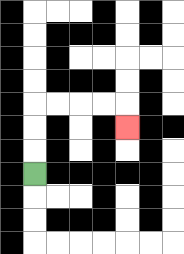{'start': '[1, 7]', 'end': '[5, 5]', 'path_directions': 'U,U,U,R,R,R,R,D', 'path_coordinates': '[[1, 7], [1, 6], [1, 5], [1, 4], [2, 4], [3, 4], [4, 4], [5, 4], [5, 5]]'}